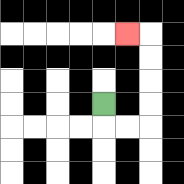{'start': '[4, 4]', 'end': '[5, 1]', 'path_directions': 'D,R,R,U,U,U,U,L', 'path_coordinates': '[[4, 4], [4, 5], [5, 5], [6, 5], [6, 4], [6, 3], [6, 2], [6, 1], [5, 1]]'}